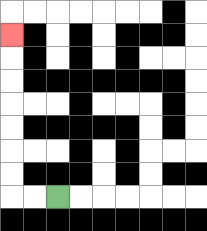{'start': '[2, 8]', 'end': '[0, 1]', 'path_directions': 'L,L,U,U,U,U,U,U,U', 'path_coordinates': '[[2, 8], [1, 8], [0, 8], [0, 7], [0, 6], [0, 5], [0, 4], [0, 3], [0, 2], [0, 1]]'}